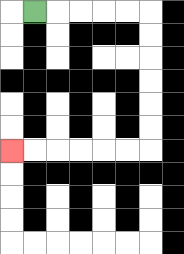{'start': '[1, 0]', 'end': '[0, 6]', 'path_directions': 'R,R,R,R,R,D,D,D,D,D,D,L,L,L,L,L,L', 'path_coordinates': '[[1, 0], [2, 0], [3, 0], [4, 0], [5, 0], [6, 0], [6, 1], [6, 2], [6, 3], [6, 4], [6, 5], [6, 6], [5, 6], [4, 6], [3, 6], [2, 6], [1, 6], [0, 6]]'}